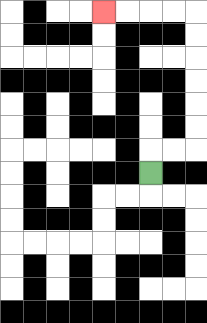{'start': '[6, 7]', 'end': '[4, 0]', 'path_directions': 'U,R,R,U,U,U,U,U,U,L,L,L,L', 'path_coordinates': '[[6, 7], [6, 6], [7, 6], [8, 6], [8, 5], [8, 4], [8, 3], [8, 2], [8, 1], [8, 0], [7, 0], [6, 0], [5, 0], [4, 0]]'}